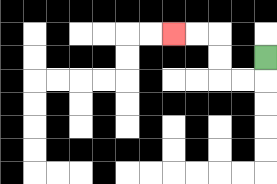{'start': '[11, 2]', 'end': '[7, 1]', 'path_directions': 'D,L,L,U,U,L,L', 'path_coordinates': '[[11, 2], [11, 3], [10, 3], [9, 3], [9, 2], [9, 1], [8, 1], [7, 1]]'}